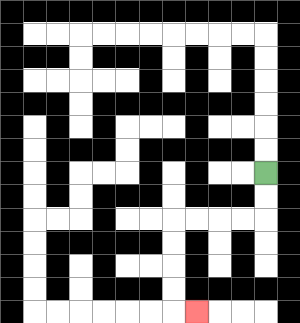{'start': '[11, 7]', 'end': '[8, 13]', 'path_directions': 'D,D,L,L,L,L,D,D,D,D,R', 'path_coordinates': '[[11, 7], [11, 8], [11, 9], [10, 9], [9, 9], [8, 9], [7, 9], [7, 10], [7, 11], [7, 12], [7, 13], [8, 13]]'}